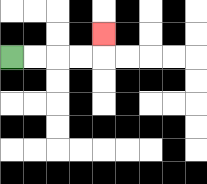{'start': '[0, 2]', 'end': '[4, 1]', 'path_directions': 'R,R,R,R,U', 'path_coordinates': '[[0, 2], [1, 2], [2, 2], [3, 2], [4, 2], [4, 1]]'}